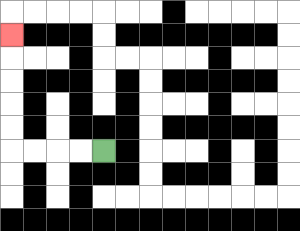{'start': '[4, 6]', 'end': '[0, 1]', 'path_directions': 'L,L,L,L,U,U,U,U,U', 'path_coordinates': '[[4, 6], [3, 6], [2, 6], [1, 6], [0, 6], [0, 5], [0, 4], [0, 3], [0, 2], [0, 1]]'}